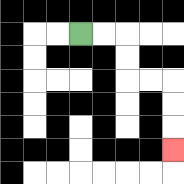{'start': '[3, 1]', 'end': '[7, 6]', 'path_directions': 'R,R,D,D,R,R,D,D,D', 'path_coordinates': '[[3, 1], [4, 1], [5, 1], [5, 2], [5, 3], [6, 3], [7, 3], [7, 4], [7, 5], [7, 6]]'}